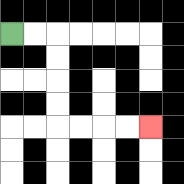{'start': '[0, 1]', 'end': '[6, 5]', 'path_directions': 'R,R,D,D,D,D,R,R,R,R', 'path_coordinates': '[[0, 1], [1, 1], [2, 1], [2, 2], [2, 3], [2, 4], [2, 5], [3, 5], [4, 5], [5, 5], [6, 5]]'}